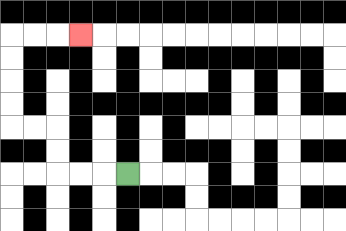{'start': '[5, 7]', 'end': '[3, 1]', 'path_directions': 'L,L,L,U,U,L,L,U,U,U,U,R,R,R', 'path_coordinates': '[[5, 7], [4, 7], [3, 7], [2, 7], [2, 6], [2, 5], [1, 5], [0, 5], [0, 4], [0, 3], [0, 2], [0, 1], [1, 1], [2, 1], [3, 1]]'}